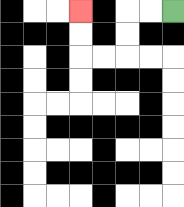{'start': '[7, 0]', 'end': '[3, 0]', 'path_directions': 'L,L,D,D,L,L,U,U', 'path_coordinates': '[[7, 0], [6, 0], [5, 0], [5, 1], [5, 2], [4, 2], [3, 2], [3, 1], [3, 0]]'}